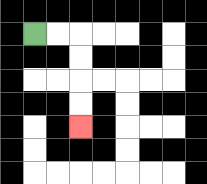{'start': '[1, 1]', 'end': '[3, 5]', 'path_directions': 'R,R,D,D,D,D', 'path_coordinates': '[[1, 1], [2, 1], [3, 1], [3, 2], [3, 3], [3, 4], [3, 5]]'}